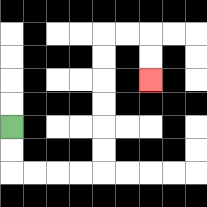{'start': '[0, 5]', 'end': '[6, 3]', 'path_directions': 'D,D,R,R,R,R,U,U,U,U,U,U,R,R,D,D', 'path_coordinates': '[[0, 5], [0, 6], [0, 7], [1, 7], [2, 7], [3, 7], [4, 7], [4, 6], [4, 5], [4, 4], [4, 3], [4, 2], [4, 1], [5, 1], [6, 1], [6, 2], [6, 3]]'}